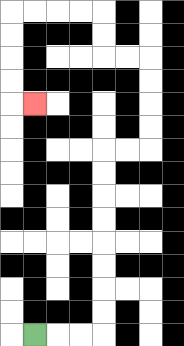{'start': '[1, 14]', 'end': '[1, 4]', 'path_directions': 'R,R,R,U,U,U,U,U,U,U,U,R,R,U,U,U,U,L,L,U,U,L,L,L,L,D,D,D,D,R', 'path_coordinates': '[[1, 14], [2, 14], [3, 14], [4, 14], [4, 13], [4, 12], [4, 11], [4, 10], [4, 9], [4, 8], [4, 7], [4, 6], [5, 6], [6, 6], [6, 5], [6, 4], [6, 3], [6, 2], [5, 2], [4, 2], [4, 1], [4, 0], [3, 0], [2, 0], [1, 0], [0, 0], [0, 1], [0, 2], [0, 3], [0, 4], [1, 4]]'}